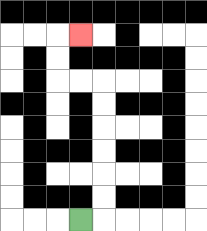{'start': '[3, 9]', 'end': '[3, 1]', 'path_directions': 'R,U,U,U,U,U,U,L,L,U,U,R', 'path_coordinates': '[[3, 9], [4, 9], [4, 8], [4, 7], [4, 6], [4, 5], [4, 4], [4, 3], [3, 3], [2, 3], [2, 2], [2, 1], [3, 1]]'}